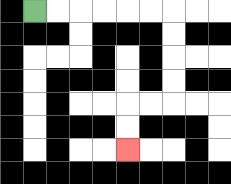{'start': '[1, 0]', 'end': '[5, 6]', 'path_directions': 'R,R,R,R,R,R,D,D,D,D,L,L,D,D', 'path_coordinates': '[[1, 0], [2, 0], [3, 0], [4, 0], [5, 0], [6, 0], [7, 0], [7, 1], [7, 2], [7, 3], [7, 4], [6, 4], [5, 4], [5, 5], [5, 6]]'}